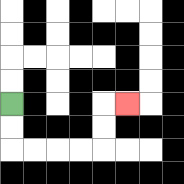{'start': '[0, 4]', 'end': '[5, 4]', 'path_directions': 'D,D,R,R,R,R,U,U,R', 'path_coordinates': '[[0, 4], [0, 5], [0, 6], [1, 6], [2, 6], [3, 6], [4, 6], [4, 5], [4, 4], [5, 4]]'}